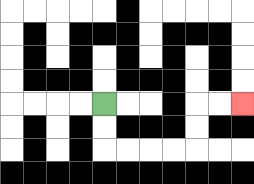{'start': '[4, 4]', 'end': '[10, 4]', 'path_directions': 'D,D,R,R,R,R,U,U,R,R', 'path_coordinates': '[[4, 4], [4, 5], [4, 6], [5, 6], [6, 6], [7, 6], [8, 6], [8, 5], [8, 4], [9, 4], [10, 4]]'}